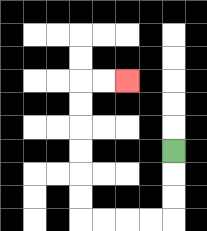{'start': '[7, 6]', 'end': '[5, 3]', 'path_directions': 'D,D,D,L,L,L,L,U,U,U,U,U,U,R,R', 'path_coordinates': '[[7, 6], [7, 7], [7, 8], [7, 9], [6, 9], [5, 9], [4, 9], [3, 9], [3, 8], [3, 7], [3, 6], [3, 5], [3, 4], [3, 3], [4, 3], [5, 3]]'}